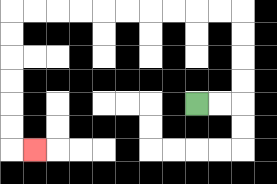{'start': '[8, 4]', 'end': '[1, 6]', 'path_directions': 'R,R,U,U,U,U,L,L,L,L,L,L,L,L,L,L,D,D,D,D,D,D,R', 'path_coordinates': '[[8, 4], [9, 4], [10, 4], [10, 3], [10, 2], [10, 1], [10, 0], [9, 0], [8, 0], [7, 0], [6, 0], [5, 0], [4, 0], [3, 0], [2, 0], [1, 0], [0, 0], [0, 1], [0, 2], [0, 3], [0, 4], [0, 5], [0, 6], [1, 6]]'}